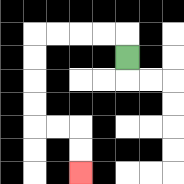{'start': '[5, 2]', 'end': '[3, 7]', 'path_directions': 'U,L,L,L,L,D,D,D,D,R,R,D,D', 'path_coordinates': '[[5, 2], [5, 1], [4, 1], [3, 1], [2, 1], [1, 1], [1, 2], [1, 3], [1, 4], [1, 5], [2, 5], [3, 5], [3, 6], [3, 7]]'}